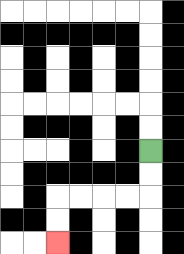{'start': '[6, 6]', 'end': '[2, 10]', 'path_directions': 'D,D,L,L,L,L,D,D', 'path_coordinates': '[[6, 6], [6, 7], [6, 8], [5, 8], [4, 8], [3, 8], [2, 8], [2, 9], [2, 10]]'}